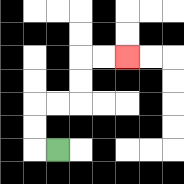{'start': '[2, 6]', 'end': '[5, 2]', 'path_directions': 'L,U,U,R,R,U,U,R,R', 'path_coordinates': '[[2, 6], [1, 6], [1, 5], [1, 4], [2, 4], [3, 4], [3, 3], [3, 2], [4, 2], [5, 2]]'}